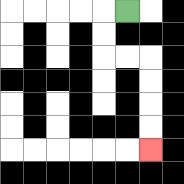{'start': '[5, 0]', 'end': '[6, 6]', 'path_directions': 'L,D,D,R,R,D,D,D,D', 'path_coordinates': '[[5, 0], [4, 0], [4, 1], [4, 2], [5, 2], [6, 2], [6, 3], [6, 4], [6, 5], [6, 6]]'}